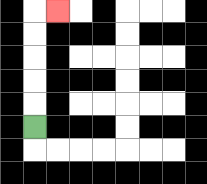{'start': '[1, 5]', 'end': '[2, 0]', 'path_directions': 'U,U,U,U,U,R', 'path_coordinates': '[[1, 5], [1, 4], [1, 3], [1, 2], [1, 1], [1, 0], [2, 0]]'}